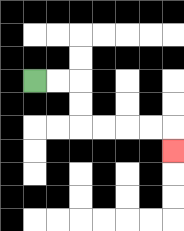{'start': '[1, 3]', 'end': '[7, 6]', 'path_directions': 'R,R,D,D,R,R,R,R,D', 'path_coordinates': '[[1, 3], [2, 3], [3, 3], [3, 4], [3, 5], [4, 5], [5, 5], [6, 5], [7, 5], [7, 6]]'}